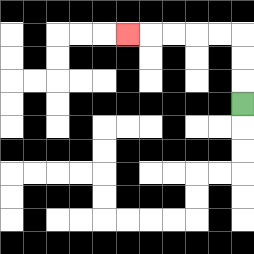{'start': '[10, 4]', 'end': '[5, 1]', 'path_directions': 'U,U,U,L,L,L,L,L', 'path_coordinates': '[[10, 4], [10, 3], [10, 2], [10, 1], [9, 1], [8, 1], [7, 1], [6, 1], [5, 1]]'}